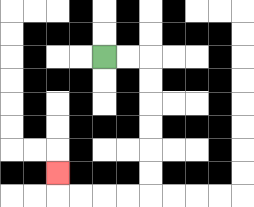{'start': '[4, 2]', 'end': '[2, 7]', 'path_directions': 'R,R,D,D,D,D,D,D,L,L,L,L,U', 'path_coordinates': '[[4, 2], [5, 2], [6, 2], [6, 3], [6, 4], [6, 5], [6, 6], [6, 7], [6, 8], [5, 8], [4, 8], [3, 8], [2, 8], [2, 7]]'}